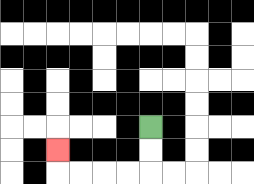{'start': '[6, 5]', 'end': '[2, 6]', 'path_directions': 'D,D,L,L,L,L,U', 'path_coordinates': '[[6, 5], [6, 6], [6, 7], [5, 7], [4, 7], [3, 7], [2, 7], [2, 6]]'}